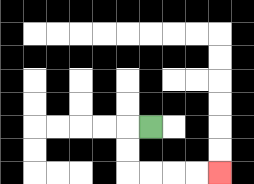{'start': '[6, 5]', 'end': '[9, 7]', 'path_directions': 'L,D,D,R,R,R,R', 'path_coordinates': '[[6, 5], [5, 5], [5, 6], [5, 7], [6, 7], [7, 7], [8, 7], [9, 7]]'}